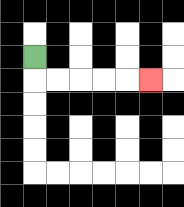{'start': '[1, 2]', 'end': '[6, 3]', 'path_directions': 'D,R,R,R,R,R', 'path_coordinates': '[[1, 2], [1, 3], [2, 3], [3, 3], [4, 3], [5, 3], [6, 3]]'}